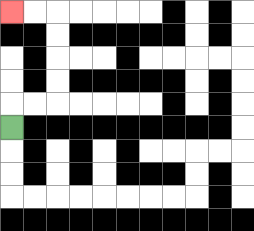{'start': '[0, 5]', 'end': '[0, 0]', 'path_directions': 'U,R,R,U,U,U,U,L,L', 'path_coordinates': '[[0, 5], [0, 4], [1, 4], [2, 4], [2, 3], [2, 2], [2, 1], [2, 0], [1, 0], [0, 0]]'}